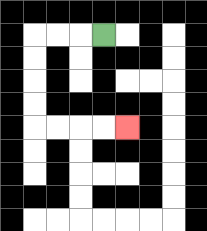{'start': '[4, 1]', 'end': '[5, 5]', 'path_directions': 'L,L,L,D,D,D,D,R,R,R,R', 'path_coordinates': '[[4, 1], [3, 1], [2, 1], [1, 1], [1, 2], [1, 3], [1, 4], [1, 5], [2, 5], [3, 5], [4, 5], [5, 5]]'}